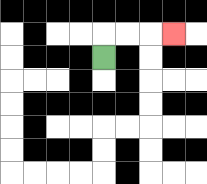{'start': '[4, 2]', 'end': '[7, 1]', 'path_directions': 'U,R,R,R', 'path_coordinates': '[[4, 2], [4, 1], [5, 1], [6, 1], [7, 1]]'}